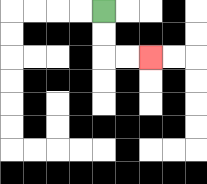{'start': '[4, 0]', 'end': '[6, 2]', 'path_directions': 'D,D,R,R', 'path_coordinates': '[[4, 0], [4, 1], [4, 2], [5, 2], [6, 2]]'}